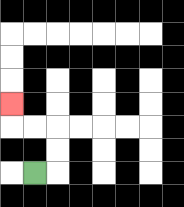{'start': '[1, 7]', 'end': '[0, 4]', 'path_directions': 'R,U,U,L,L,U', 'path_coordinates': '[[1, 7], [2, 7], [2, 6], [2, 5], [1, 5], [0, 5], [0, 4]]'}